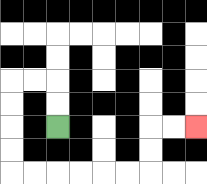{'start': '[2, 5]', 'end': '[8, 5]', 'path_directions': 'U,U,L,L,D,D,D,D,R,R,R,R,R,R,U,U,R,R', 'path_coordinates': '[[2, 5], [2, 4], [2, 3], [1, 3], [0, 3], [0, 4], [0, 5], [0, 6], [0, 7], [1, 7], [2, 7], [3, 7], [4, 7], [5, 7], [6, 7], [6, 6], [6, 5], [7, 5], [8, 5]]'}